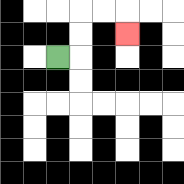{'start': '[2, 2]', 'end': '[5, 1]', 'path_directions': 'R,U,U,R,R,D', 'path_coordinates': '[[2, 2], [3, 2], [3, 1], [3, 0], [4, 0], [5, 0], [5, 1]]'}